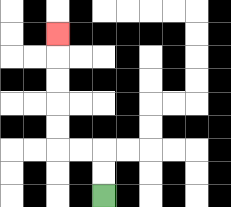{'start': '[4, 8]', 'end': '[2, 1]', 'path_directions': 'U,U,L,L,U,U,U,U,U', 'path_coordinates': '[[4, 8], [4, 7], [4, 6], [3, 6], [2, 6], [2, 5], [2, 4], [2, 3], [2, 2], [2, 1]]'}